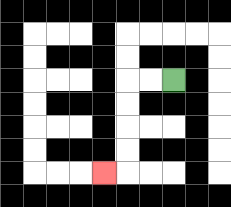{'start': '[7, 3]', 'end': '[4, 7]', 'path_directions': 'L,L,D,D,D,D,L', 'path_coordinates': '[[7, 3], [6, 3], [5, 3], [5, 4], [5, 5], [5, 6], [5, 7], [4, 7]]'}